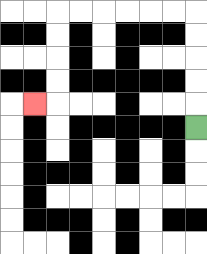{'start': '[8, 5]', 'end': '[1, 4]', 'path_directions': 'U,U,U,U,U,L,L,L,L,L,L,D,D,D,D,L', 'path_coordinates': '[[8, 5], [8, 4], [8, 3], [8, 2], [8, 1], [8, 0], [7, 0], [6, 0], [5, 0], [4, 0], [3, 0], [2, 0], [2, 1], [2, 2], [2, 3], [2, 4], [1, 4]]'}